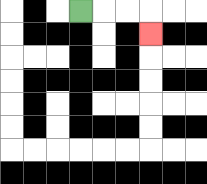{'start': '[3, 0]', 'end': '[6, 1]', 'path_directions': 'R,R,R,D', 'path_coordinates': '[[3, 0], [4, 0], [5, 0], [6, 0], [6, 1]]'}